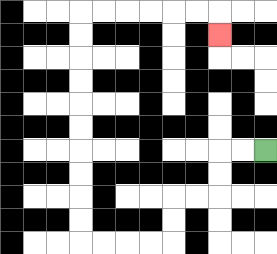{'start': '[11, 6]', 'end': '[9, 1]', 'path_directions': 'L,L,D,D,L,L,D,D,L,L,L,L,U,U,U,U,U,U,U,U,U,U,R,R,R,R,R,R,D', 'path_coordinates': '[[11, 6], [10, 6], [9, 6], [9, 7], [9, 8], [8, 8], [7, 8], [7, 9], [7, 10], [6, 10], [5, 10], [4, 10], [3, 10], [3, 9], [3, 8], [3, 7], [3, 6], [3, 5], [3, 4], [3, 3], [3, 2], [3, 1], [3, 0], [4, 0], [5, 0], [6, 0], [7, 0], [8, 0], [9, 0], [9, 1]]'}